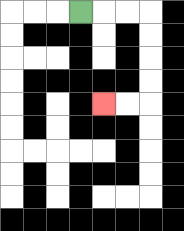{'start': '[3, 0]', 'end': '[4, 4]', 'path_directions': 'R,R,R,D,D,D,D,L,L', 'path_coordinates': '[[3, 0], [4, 0], [5, 0], [6, 0], [6, 1], [6, 2], [6, 3], [6, 4], [5, 4], [4, 4]]'}